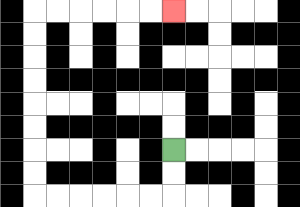{'start': '[7, 6]', 'end': '[7, 0]', 'path_directions': 'D,D,L,L,L,L,L,L,U,U,U,U,U,U,U,U,R,R,R,R,R,R', 'path_coordinates': '[[7, 6], [7, 7], [7, 8], [6, 8], [5, 8], [4, 8], [3, 8], [2, 8], [1, 8], [1, 7], [1, 6], [1, 5], [1, 4], [1, 3], [1, 2], [1, 1], [1, 0], [2, 0], [3, 0], [4, 0], [5, 0], [6, 0], [7, 0]]'}